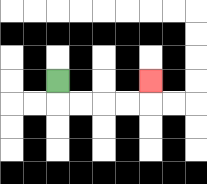{'start': '[2, 3]', 'end': '[6, 3]', 'path_directions': 'D,R,R,R,R,U', 'path_coordinates': '[[2, 3], [2, 4], [3, 4], [4, 4], [5, 4], [6, 4], [6, 3]]'}